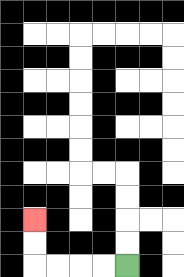{'start': '[5, 11]', 'end': '[1, 9]', 'path_directions': 'L,L,L,L,U,U', 'path_coordinates': '[[5, 11], [4, 11], [3, 11], [2, 11], [1, 11], [1, 10], [1, 9]]'}